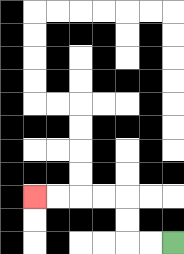{'start': '[7, 10]', 'end': '[1, 8]', 'path_directions': 'L,L,U,U,L,L,L,L', 'path_coordinates': '[[7, 10], [6, 10], [5, 10], [5, 9], [5, 8], [4, 8], [3, 8], [2, 8], [1, 8]]'}